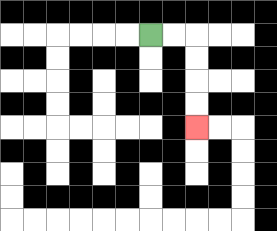{'start': '[6, 1]', 'end': '[8, 5]', 'path_directions': 'R,R,D,D,D,D', 'path_coordinates': '[[6, 1], [7, 1], [8, 1], [8, 2], [8, 3], [8, 4], [8, 5]]'}